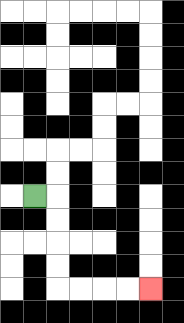{'start': '[1, 8]', 'end': '[6, 12]', 'path_directions': 'R,D,D,D,D,R,R,R,R', 'path_coordinates': '[[1, 8], [2, 8], [2, 9], [2, 10], [2, 11], [2, 12], [3, 12], [4, 12], [5, 12], [6, 12]]'}